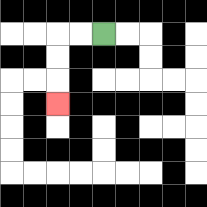{'start': '[4, 1]', 'end': '[2, 4]', 'path_directions': 'L,L,D,D,D', 'path_coordinates': '[[4, 1], [3, 1], [2, 1], [2, 2], [2, 3], [2, 4]]'}